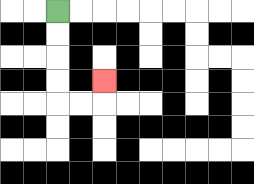{'start': '[2, 0]', 'end': '[4, 3]', 'path_directions': 'D,D,D,D,R,R,U', 'path_coordinates': '[[2, 0], [2, 1], [2, 2], [2, 3], [2, 4], [3, 4], [4, 4], [4, 3]]'}